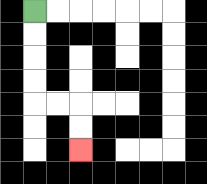{'start': '[1, 0]', 'end': '[3, 6]', 'path_directions': 'D,D,D,D,R,R,D,D', 'path_coordinates': '[[1, 0], [1, 1], [1, 2], [1, 3], [1, 4], [2, 4], [3, 4], [3, 5], [3, 6]]'}